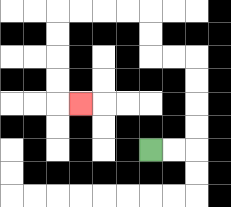{'start': '[6, 6]', 'end': '[3, 4]', 'path_directions': 'R,R,U,U,U,U,L,L,U,U,L,L,L,L,D,D,D,D,R', 'path_coordinates': '[[6, 6], [7, 6], [8, 6], [8, 5], [8, 4], [8, 3], [8, 2], [7, 2], [6, 2], [6, 1], [6, 0], [5, 0], [4, 0], [3, 0], [2, 0], [2, 1], [2, 2], [2, 3], [2, 4], [3, 4]]'}